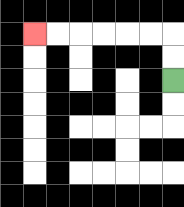{'start': '[7, 3]', 'end': '[1, 1]', 'path_directions': 'U,U,L,L,L,L,L,L', 'path_coordinates': '[[7, 3], [7, 2], [7, 1], [6, 1], [5, 1], [4, 1], [3, 1], [2, 1], [1, 1]]'}